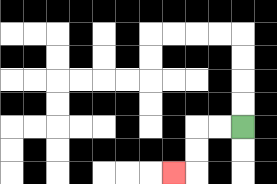{'start': '[10, 5]', 'end': '[7, 7]', 'path_directions': 'L,L,D,D,L', 'path_coordinates': '[[10, 5], [9, 5], [8, 5], [8, 6], [8, 7], [7, 7]]'}